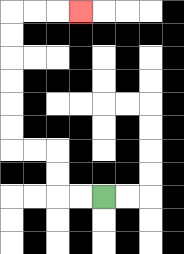{'start': '[4, 8]', 'end': '[3, 0]', 'path_directions': 'L,L,U,U,L,L,U,U,U,U,U,U,R,R,R', 'path_coordinates': '[[4, 8], [3, 8], [2, 8], [2, 7], [2, 6], [1, 6], [0, 6], [0, 5], [0, 4], [0, 3], [0, 2], [0, 1], [0, 0], [1, 0], [2, 0], [3, 0]]'}